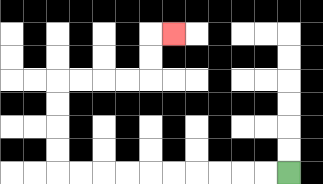{'start': '[12, 7]', 'end': '[7, 1]', 'path_directions': 'L,L,L,L,L,L,L,L,L,L,U,U,U,U,R,R,R,R,U,U,R', 'path_coordinates': '[[12, 7], [11, 7], [10, 7], [9, 7], [8, 7], [7, 7], [6, 7], [5, 7], [4, 7], [3, 7], [2, 7], [2, 6], [2, 5], [2, 4], [2, 3], [3, 3], [4, 3], [5, 3], [6, 3], [6, 2], [6, 1], [7, 1]]'}